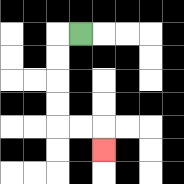{'start': '[3, 1]', 'end': '[4, 6]', 'path_directions': 'L,D,D,D,D,R,R,D', 'path_coordinates': '[[3, 1], [2, 1], [2, 2], [2, 3], [2, 4], [2, 5], [3, 5], [4, 5], [4, 6]]'}